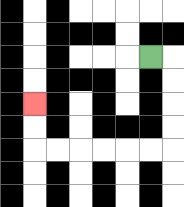{'start': '[6, 2]', 'end': '[1, 4]', 'path_directions': 'R,D,D,D,D,L,L,L,L,L,L,U,U', 'path_coordinates': '[[6, 2], [7, 2], [7, 3], [7, 4], [7, 5], [7, 6], [6, 6], [5, 6], [4, 6], [3, 6], [2, 6], [1, 6], [1, 5], [1, 4]]'}